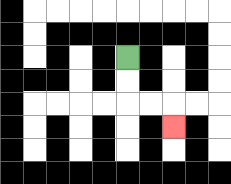{'start': '[5, 2]', 'end': '[7, 5]', 'path_directions': 'D,D,R,R,D', 'path_coordinates': '[[5, 2], [5, 3], [5, 4], [6, 4], [7, 4], [7, 5]]'}